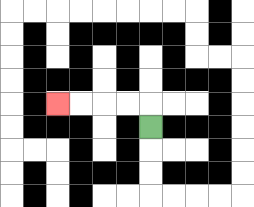{'start': '[6, 5]', 'end': '[2, 4]', 'path_directions': 'U,L,L,L,L', 'path_coordinates': '[[6, 5], [6, 4], [5, 4], [4, 4], [3, 4], [2, 4]]'}